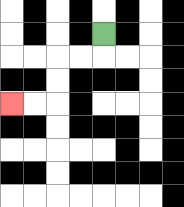{'start': '[4, 1]', 'end': '[0, 4]', 'path_directions': 'D,L,L,D,D,L,L', 'path_coordinates': '[[4, 1], [4, 2], [3, 2], [2, 2], [2, 3], [2, 4], [1, 4], [0, 4]]'}